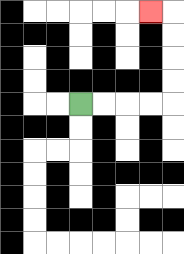{'start': '[3, 4]', 'end': '[6, 0]', 'path_directions': 'R,R,R,R,U,U,U,U,L', 'path_coordinates': '[[3, 4], [4, 4], [5, 4], [6, 4], [7, 4], [7, 3], [7, 2], [7, 1], [7, 0], [6, 0]]'}